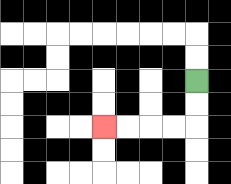{'start': '[8, 3]', 'end': '[4, 5]', 'path_directions': 'D,D,L,L,L,L', 'path_coordinates': '[[8, 3], [8, 4], [8, 5], [7, 5], [6, 5], [5, 5], [4, 5]]'}